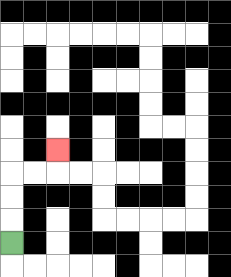{'start': '[0, 10]', 'end': '[2, 6]', 'path_directions': 'U,U,U,R,R,U', 'path_coordinates': '[[0, 10], [0, 9], [0, 8], [0, 7], [1, 7], [2, 7], [2, 6]]'}